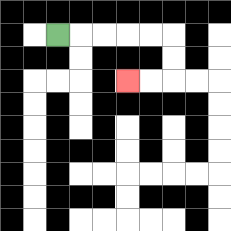{'start': '[2, 1]', 'end': '[5, 3]', 'path_directions': 'R,R,R,R,R,D,D,L,L', 'path_coordinates': '[[2, 1], [3, 1], [4, 1], [5, 1], [6, 1], [7, 1], [7, 2], [7, 3], [6, 3], [5, 3]]'}